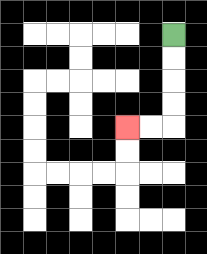{'start': '[7, 1]', 'end': '[5, 5]', 'path_directions': 'D,D,D,D,L,L', 'path_coordinates': '[[7, 1], [7, 2], [7, 3], [7, 4], [7, 5], [6, 5], [5, 5]]'}